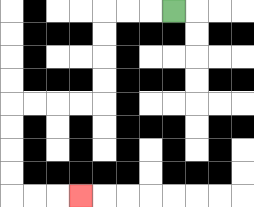{'start': '[7, 0]', 'end': '[3, 8]', 'path_directions': 'L,L,L,D,D,D,D,L,L,L,L,D,D,D,D,R,R,R', 'path_coordinates': '[[7, 0], [6, 0], [5, 0], [4, 0], [4, 1], [4, 2], [4, 3], [4, 4], [3, 4], [2, 4], [1, 4], [0, 4], [0, 5], [0, 6], [0, 7], [0, 8], [1, 8], [2, 8], [3, 8]]'}